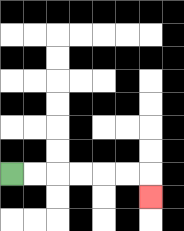{'start': '[0, 7]', 'end': '[6, 8]', 'path_directions': 'R,R,R,R,R,R,D', 'path_coordinates': '[[0, 7], [1, 7], [2, 7], [3, 7], [4, 7], [5, 7], [6, 7], [6, 8]]'}